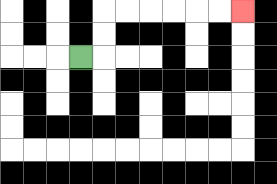{'start': '[3, 2]', 'end': '[10, 0]', 'path_directions': 'R,U,U,R,R,R,R,R,R', 'path_coordinates': '[[3, 2], [4, 2], [4, 1], [4, 0], [5, 0], [6, 0], [7, 0], [8, 0], [9, 0], [10, 0]]'}